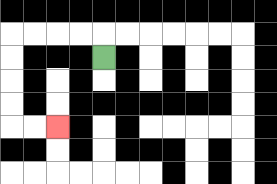{'start': '[4, 2]', 'end': '[2, 5]', 'path_directions': 'U,L,L,L,L,D,D,D,D,R,R', 'path_coordinates': '[[4, 2], [4, 1], [3, 1], [2, 1], [1, 1], [0, 1], [0, 2], [0, 3], [0, 4], [0, 5], [1, 5], [2, 5]]'}